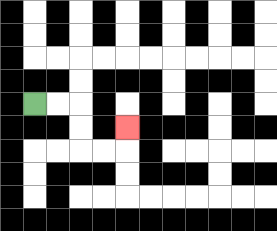{'start': '[1, 4]', 'end': '[5, 5]', 'path_directions': 'R,R,D,D,R,R,U', 'path_coordinates': '[[1, 4], [2, 4], [3, 4], [3, 5], [3, 6], [4, 6], [5, 6], [5, 5]]'}